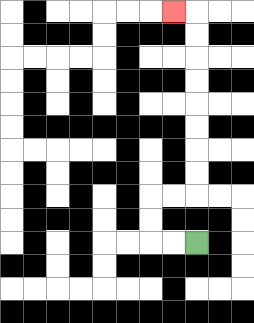{'start': '[8, 10]', 'end': '[7, 0]', 'path_directions': 'L,L,U,U,R,R,U,U,U,U,U,U,U,U,L', 'path_coordinates': '[[8, 10], [7, 10], [6, 10], [6, 9], [6, 8], [7, 8], [8, 8], [8, 7], [8, 6], [8, 5], [8, 4], [8, 3], [8, 2], [8, 1], [8, 0], [7, 0]]'}